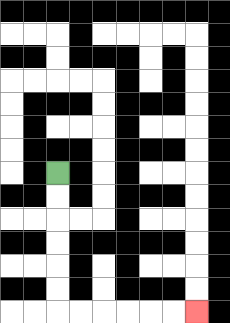{'start': '[2, 7]', 'end': '[8, 13]', 'path_directions': 'D,D,D,D,D,D,R,R,R,R,R,R', 'path_coordinates': '[[2, 7], [2, 8], [2, 9], [2, 10], [2, 11], [2, 12], [2, 13], [3, 13], [4, 13], [5, 13], [6, 13], [7, 13], [8, 13]]'}